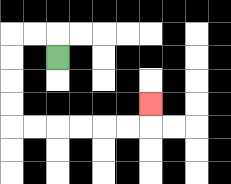{'start': '[2, 2]', 'end': '[6, 4]', 'path_directions': 'U,L,L,D,D,D,D,R,R,R,R,R,R,U', 'path_coordinates': '[[2, 2], [2, 1], [1, 1], [0, 1], [0, 2], [0, 3], [0, 4], [0, 5], [1, 5], [2, 5], [3, 5], [4, 5], [5, 5], [6, 5], [6, 4]]'}